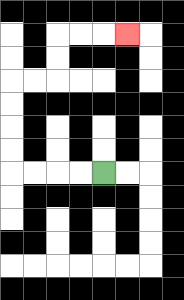{'start': '[4, 7]', 'end': '[5, 1]', 'path_directions': 'L,L,L,L,U,U,U,U,R,R,U,U,R,R,R', 'path_coordinates': '[[4, 7], [3, 7], [2, 7], [1, 7], [0, 7], [0, 6], [0, 5], [0, 4], [0, 3], [1, 3], [2, 3], [2, 2], [2, 1], [3, 1], [4, 1], [5, 1]]'}